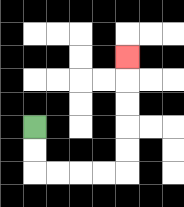{'start': '[1, 5]', 'end': '[5, 2]', 'path_directions': 'D,D,R,R,R,R,U,U,U,U,U', 'path_coordinates': '[[1, 5], [1, 6], [1, 7], [2, 7], [3, 7], [4, 7], [5, 7], [5, 6], [5, 5], [5, 4], [5, 3], [5, 2]]'}